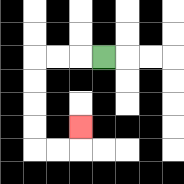{'start': '[4, 2]', 'end': '[3, 5]', 'path_directions': 'L,L,L,D,D,D,D,R,R,U', 'path_coordinates': '[[4, 2], [3, 2], [2, 2], [1, 2], [1, 3], [1, 4], [1, 5], [1, 6], [2, 6], [3, 6], [3, 5]]'}